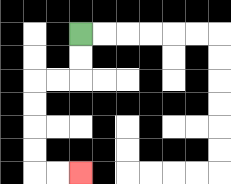{'start': '[3, 1]', 'end': '[3, 7]', 'path_directions': 'D,D,L,L,D,D,D,D,R,R', 'path_coordinates': '[[3, 1], [3, 2], [3, 3], [2, 3], [1, 3], [1, 4], [1, 5], [1, 6], [1, 7], [2, 7], [3, 7]]'}